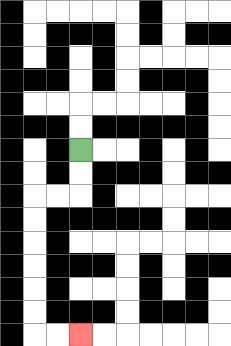{'start': '[3, 6]', 'end': '[3, 14]', 'path_directions': 'D,D,L,L,D,D,D,D,D,D,R,R', 'path_coordinates': '[[3, 6], [3, 7], [3, 8], [2, 8], [1, 8], [1, 9], [1, 10], [1, 11], [1, 12], [1, 13], [1, 14], [2, 14], [3, 14]]'}